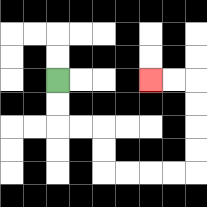{'start': '[2, 3]', 'end': '[6, 3]', 'path_directions': 'D,D,R,R,D,D,R,R,R,R,U,U,U,U,L,L', 'path_coordinates': '[[2, 3], [2, 4], [2, 5], [3, 5], [4, 5], [4, 6], [4, 7], [5, 7], [6, 7], [7, 7], [8, 7], [8, 6], [8, 5], [8, 4], [8, 3], [7, 3], [6, 3]]'}